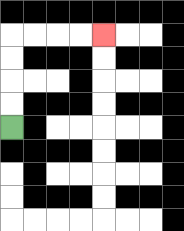{'start': '[0, 5]', 'end': '[4, 1]', 'path_directions': 'U,U,U,U,R,R,R,R', 'path_coordinates': '[[0, 5], [0, 4], [0, 3], [0, 2], [0, 1], [1, 1], [2, 1], [3, 1], [4, 1]]'}